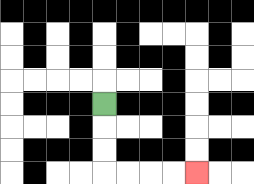{'start': '[4, 4]', 'end': '[8, 7]', 'path_directions': 'D,D,D,R,R,R,R', 'path_coordinates': '[[4, 4], [4, 5], [4, 6], [4, 7], [5, 7], [6, 7], [7, 7], [8, 7]]'}